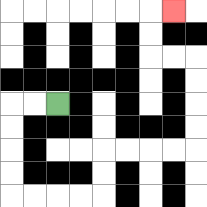{'start': '[2, 4]', 'end': '[7, 0]', 'path_directions': 'L,L,D,D,D,D,R,R,R,R,U,U,R,R,R,R,U,U,U,U,L,L,U,U,R', 'path_coordinates': '[[2, 4], [1, 4], [0, 4], [0, 5], [0, 6], [0, 7], [0, 8], [1, 8], [2, 8], [3, 8], [4, 8], [4, 7], [4, 6], [5, 6], [6, 6], [7, 6], [8, 6], [8, 5], [8, 4], [8, 3], [8, 2], [7, 2], [6, 2], [6, 1], [6, 0], [7, 0]]'}